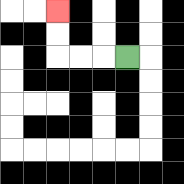{'start': '[5, 2]', 'end': '[2, 0]', 'path_directions': 'L,L,L,U,U', 'path_coordinates': '[[5, 2], [4, 2], [3, 2], [2, 2], [2, 1], [2, 0]]'}